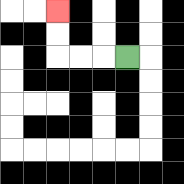{'start': '[5, 2]', 'end': '[2, 0]', 'path_directions': 'L,L,L,U,U', 'path_coordinates': '[[5, 2], [4, 2], [3, 2], [2, 2], [2, 1], [2, 0]]'}